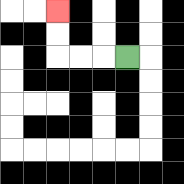{'start': '[5, 2]', 'end': '[2, 0]', 'path_directions': 'L,L,L,U,U', 'path_coordinates': '[[5, 2], [4, 2], [3, 2], [2, 2], [2, 1], [2, 0]]'}